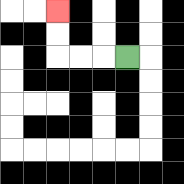{'start': '[5, 2]', 'end': '[2, 0]', 'path_directions': 'L,L,L,U,U', 'path_coordinates': '[[5, 2], [4, 2], [3, 2], [2, 2], [2, 1], [2, 0]]'}